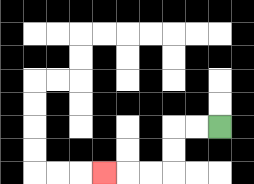{'start': '[9, 5]', 'end': '[4, 7]', 'path_directions': 'L,L,D,D,L,L,L', 'path_coordinates': '[[9, 5], [8, 5], [7, 5], [7, 6], [7, 7], [6, 7], [5, 7], [4, 7]]'}